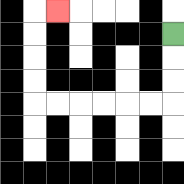{'start': '[7, 1]', 'end': '[2, 0]', 'path_directions': 'D,D,D,L,L,L,L,L,L,U,U,U,U,R', 'path_coordinates': '[[7, 1], [7, 2], [7, 3], [7, 4], [6, 4], [5, 4], [4, 4], [3, 4], [2, 4], [1, 4], [1, 3], [1, 2], [1, 1], [1, 0], [2, 0]]'}